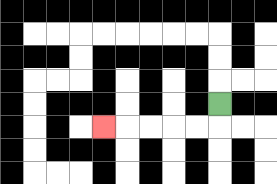{'start': '[9, 4]', 'end': '[4, 5]', 'path_directions': 'D,L,L,L,L,L', 'path_coordinates': '[[9, 4], [9, 5], [8, 5], [7, 5], [6, 5], [5, 5], [4, 5]]'}